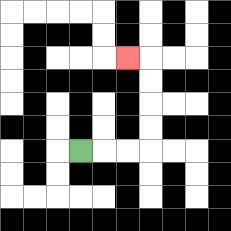{'start': '[3, 6]', 'end': '[5, 2]', 'path_directions': 'R,R,R,U,U,U,U,L', 'path_coordinates': '[[3, 6], [4, 6], [5, 6], [6, 6], [6, 5], [6, 4], [6, 3], [6, 2], [5, 2]]'}